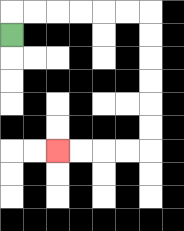{'start': '[0, 1]', 'end': '[2, 6]', 'path_directions': 'U,R,R,R,R,R,R,D,D,D,D,D,D,L,L,L,L', 'path_coordinates': '[[0, 1], [0, 0], [1, 0], [2, 0], [3, 0], [4, 0], [5, 0], [6, 0], [6, 1], [6, 2], [6, 3], [6, 4], [6, 5], [6, 6], [5, 6], [4, 6], [3, 6], [2, 6]]'}